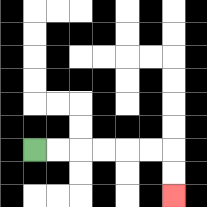{'start': '[1, 6]', 'end': '[7, 8]', 'path_directions': 'R,R,R,R,R,R,D,D', 'path_coordinates': '[[1, 6], [2, 6], [3, 6], [4, 6], [5, 6], [6, 6], [7, 6], [7, 7], [7, 8]]'}